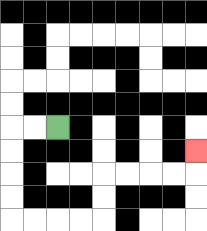{'start': '[2, 5]', 'end': '[8, 6]', 'path_directions': 'L,L,D,D,D,D,R,R,R,R,U,U,R,R,R,R,U', 'path_coordinates': '[[2, 5], [1, 5], [0, 5], [0, 6], [0, 7], [0, 8], [0, 9], [1, 9], [2, 9], [3, 9], [4, 9], [4, 8], [4, 7], [5, 7], [6, 7], [7, 7], [8, 7], [8, 6]]'}